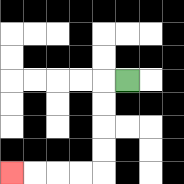{'start': '[5, 3]', 'end': '[0, 7]', 'path_directions': 'L,D,D,D,D,L,L,L,L', 'path_coordinates': '[[5, 3], [4, 3], [4, 4], [4, 5], [4, 6], [4, 7], [3, 7], [2, 7], [1, 7], [0, 7]]'}